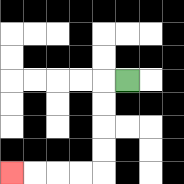{'start': '[5, 3]', 'end': '[0, 7]', 'path_directions': 'L,D,D,D,D,L,L,L,L', 'path_coordinates': '[[5, 3], [4, 3], [4, 4], [4, 5], [4, 6], [4, 7], [3, 7], [2, 7], [1, 7], [0, 7]]'}